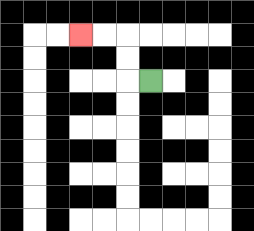{'start': '[6, 3]', 'end': '[3, 1]', 'path_directions': 'L,U,U,L,L', 'path_coordinates': '[[6, 3], [5, 3], [5, 2], [5, 1], [4, 1], [3, 1]]'}